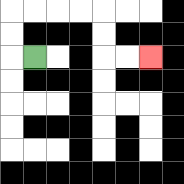{'start': '[1, 2]', 'end': '[6, 2]', 'path_directions': 'L,U,U,R,R,R,R,D,D,R,R', 'path_coordinates': '[[1, 2], [0, 2], [0, 1], [0, 0], [1, 0], [2, 0], [3, 0], [4, 0], [4, 1], [4, 2], [5, 2], [6, 2]]'}